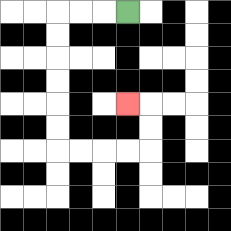{'start': '[5, 0]', 'end': '[5, 4]', 'path_directions': 'L,L,L,D,D,D,D,D,D,R,R,R,R,U,U,L', 'path_coordinates': '[[5, 0], [4, 0], [3, 0], [2, 0], [2, 1], [2, 2], [2, 3], [2, 4], [2, 5], [2, 6], [3, 6], [4, 6], [5, 6], [6, 6], [6, 5], [6, 4], [5, 4]]'}